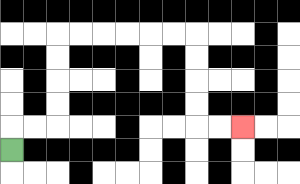{'start': '[0, 6]', 'end': '[10, 5]', 'path_directions': 'U,R,R,U,U,U,U,R,R,R,R,R,R,D,D,D,D,R,R', 'path_coordinates': '[[0, 6], [0, 5], [1, 5], [2, 5], [2, 4], [2, 3], [2, 2], [2, 1], [3, 1], [4, 1], [5, 1], [6, 1], [7, 1], [8, 1], [8, 2], [8, 3], [8, 4], [8, 5], [9, 5], [10, 5]]'}